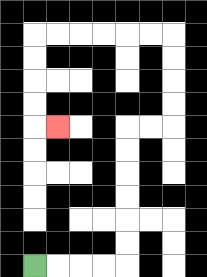{'start': '[1, 11]', 'end': '[2, 5]', 'path_directions': 'R,R,R,R,U,U,U,U,U,U,R,R,U,U,U,U,L,L,L,L,L,L,D,D,D,D,R', 'path_coordinates': '[[1, 11], [2, 11], [3, 11], [4, 11], [5, 11], [5, 10], [5, 9], [5, 8], [5, 7], [5, 6], [5, 5], [6, 5], [7, 5], [7, 4], [7, 3], [7, 2], [7, 1], [6, 1], [5, 1], [4, 1], [3, 1], [2, 1], [1, 1], [1, 2], [1, 3], [1, 4], [1, 5], [2, 5]]'}